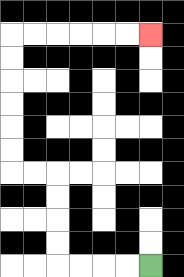{'start': '[6, 11]', 'end': '[6, 1]', 'path_directions': 'L,L,L,L,U,U,U,U,L,L,U,U,U,U,U,U,R,R,R,R,R,R', 'path_coordinates': '[[6, 11], [5, 11], [4, 11], [3, 11], [2, 11], [2, 10], [2, 9], [2, 8], [2, 7], [1, 7], [0, 7], [0, 6], [0, 5], [0, 4], [0, 3], [0, 2], [0, 1], [1, 1], [2, 1], [3, 1], [4, 1], [5, 1], [6, 1]]'}